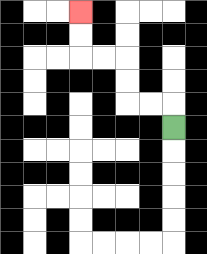{'start': '[7, 5]', 'end': '[3, 0]', 'path_directions': 'U,L,L,U,U,L,L,U,U', 'path_coordinates': '[[7, 5], [7, 4], [6, 4], [5, 4], [5, 3], [5, 2], [4, 2], [3, 2], [3, 1], [3, 0]]'}